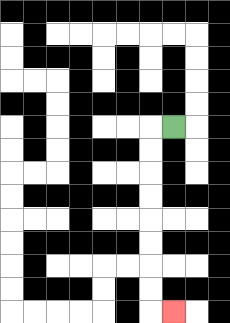{'start': '[7, 5]', 'end': '[7, 13]', 'path_directions': 'L,D,D,D,D,D,D,D,D,R', 'path_coordinates': '[[7, 5], [6, 5], [6, 6], [6, 7], [6, 8], [6, 9], [6, 10], [6, 11], [6, 12], [6, 13], [7, 13]]'}